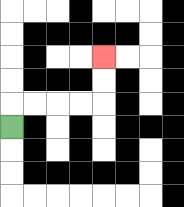{'start': '[0, 5]', 'end': '[4, 2]', 'path_directions': 'U,R,R,R,R,U,U', 'path_coordinates': '[[0, 5], [0, 4], [1, 4], [2, 4], [3, 4], [4, 4], [4, 3], [4, 2]]'}